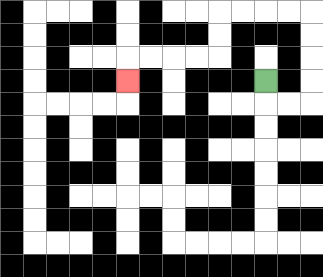{'start': '[11, 3]', 'end': '[5, 3]', 'path_directions': 'D,R,R,U,U,U,U,L,L,L,L,D,D,L,L,L,L,D', 'path_coordinates': '[[11, 3], [11, 4], [12, 4], [13, 4], [13, 3], [13, 2], [13, 1], [13, 0], [12, 0], [11, 0], [10, 0], [9, 0], [9, 1], [9, 2], [8, 2], [7, 2], [6, 2], [5, 2], [5, 3]]'}